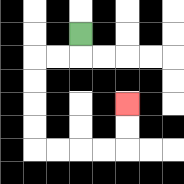{'start': '[3, 1]', 'end': '[5, 4]', 'path_directions': 'D,L,L,D,D,D,D,R,R,R,R,U,U', 'path_coordinates': '[[3, 1], [3, 2], [2, 2], [1, 2], [1, 3], [1, 4], [1, 5], [1, 6], [2, 6], [3, 6], [4, 6], [5, 6], [5, 5], [5, 4]]'}